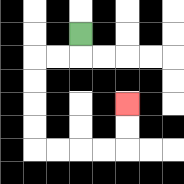{'start': '[3, 1]', 'end': '[5, 4]', 'path_directions': 'D,L,L,D,D,D,D,R,R,R,R,U,U', 'path_coordinates': '[[3, 1], [3, 2], [2, 2], [1, 2], [1, 3], [1, 4], [1, 5], [1, 6], [2, 6], [3, 6], [4, 6], [5, 6], [5, 5], [5, 4]]'}